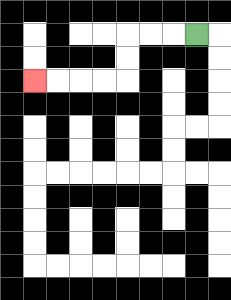{'start': '[8, 1]', 'end': '[1, 3]', 'path_directions': 'L,L,L,D,D,L,L,L,L', 'path_coordinates': '[[8, 1], [7, 1], [6, 1], [5, 1], [5, 2], [5, 3], [4, 3], [3, 3], [2, 3], [1, 3]]'}